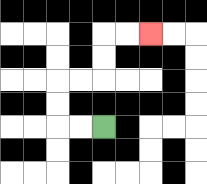{'start': '[4, 5]', 'end': '[6, 1]', 'path_directions': 'L,L,U,U,R,R,U,U,R,R', 'path_coordinates': '[[4, 5], [3, 5], [2, 5], [2, 4], [2, 3], [3, 3], [4, 3], [4, 2], [4, 1], [5, 1], [6, 1]]'}